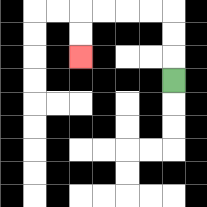{'start': '[7, 3]', 'end': '[3, 2]', 'path_directions': 'U,U,U,L,L,L,L,D,D', 'path_coordinates': '[[7, 3], [7, 2], [7, 1], [7, 0], [6, 0], [5, 0], [4, 0], [3, 0], [3, 1], [3, 2]]'}